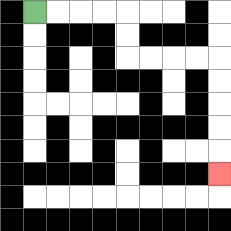{'start': '[1, 0]', 'end': '[9, 7]', 'path_directions': 'R,R,R,R,D,D,R,R,R,R,D,D,D,D,D', 'path_coordinates': '[[1, 0], [2, 0], [3, 0], [4, 0], [5, 0], [5, 1], [5, 2], [6, 2], [7, 2], [8, 2], [9, 2], [9, 3], [9, 4], [9, 5], [9, 6], [9, 7]]'}